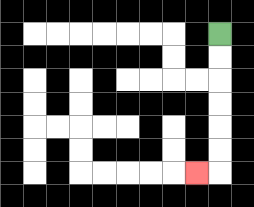{'start': '[9, 1]', 'end': '[8, 7]', 'path_directions': 'D,D,D,D,D,D,L', 'path_coordinates': '[[9, 1], [9, 2], [9, 3], [9, 4], [9, 5], [9, 6], [9, 7], [8, 7]]'}